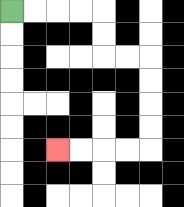{'start': '[0, 0]', 'end': '[2, 6]', 'path_directions': 'R,R,R,R,D,D,R,R,D,D,D,D,L,L,L,L', 'path_coordinates': '[[0, 0], [1, 0], [2, 0], [3, 0], [4, 0], [4, 1], [4, 2], [5, 2], [6, 2], [6, 3], [6, 4], [6, 5], [6, 6], [5, 6], [4, 6], [3, 6], [2, 6]]'}